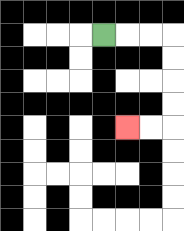{'start': '[4, 1]', 'end': '[5, 5]', 'path_directions': 'R,R,R,D,D,D,D,L,L', 'path_coordinates': '[[4, 1], [5, 1], [6, 1], [7, 1], [7, 2], [7, 3], [7, 4], [7, 5], [6, 5], [5, 5]]'}